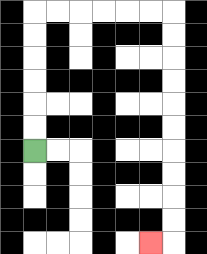{'start': '[1, 6]', 'end': '[6, 10]', 'path_directions': 'U,U,U,U,U,U,R,R,R,R,R,R,D,D,D,D,D,D,D,D,D,D,L', 'path_coordinates': '[[1, 6], [1, 5], [1, 4], [1, 3], [1, 2], [1, 1], [1, 0], [2, 0], [3, 0], [4, 0], [5, 0], [6, 0], [7, 0], [7, 1], [7, 2], [7, 3], [7, 4], [7, 5], [7, 6], [7, 7], [7, 8], [7, 9], [7, 10], [6, 10]]'}